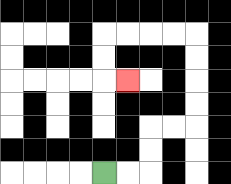{'start': '[4, 7]', 'end': '[5, 3]', 'path_directions': 'R,R,U,U,R,R,U,U,U,U,L,L,L,L,D,D,R', 'path_coordinates': '[[4, 7], [5, 7], [6, 7], [6, 6], [6, 5], [7, 5], [8, 5], [8, 4], [8, 3], [8, 2], [8, 1], [7, 1], [6, 1], [5, 1], [4, 1], [4, 2], [4, 3], [5, 3]]'}